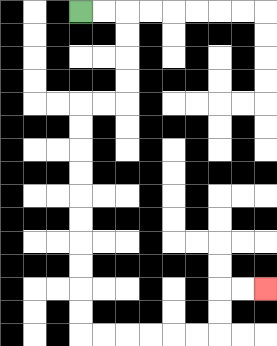{'start': '[3, 0]', 'end': '[11, 12]', 'path_directions': 'R,R,D,D,D,D,L,L,D,D,D,D,D,D,D,D,D,D,R,R,R,R,R,R,U,U,R,R', 'path_coordinates': '[[3, 0], [4, 0], [5, 0], [5, 1], [5, 2], [5, 3], [5, 4], [4, 4], [3, 4], [3, 5], [3, 6], [3, 7], [3, 8], [3, 9], [3, 10], [3, 11], [3, 12], [3, 13], [3, 14], [4, 14], [5, 14], [6, 14], [7, 14], [8, 14], [9, 14], [9, 13], [9, 12], [10, 12], [11, 12]]'}